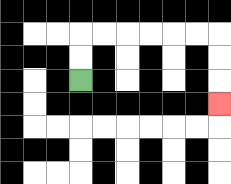{'start': '[3, 3]', 'end': '[9, 4]', 'path_directions': 'U,U,R,R,R,R,R,R,D,D,D', 'path_coordinates': '[[3, 3], [3, 2], [3, 1], [4, 1], [5, 1], [6, 1], [7, 1], [8, 1], [9, 1], [9, 2], [9, 3], [9, 4]]'}